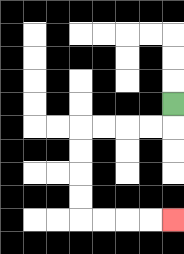{'start': '[7, 4]', 'end': '[7, 9]', 'path_directions': 'D,L,L,L,L,D,D,D,D,R,R,R,R', 'path_coordinates': '[[7, 4], [7, 5], [6, 5], [5, 5], [4, 5], [3, 5], [3, 6], [3, 7], [3, 8], [3, 9], [4, 9], [5, 9], [6, 9], [7, 9]]'}